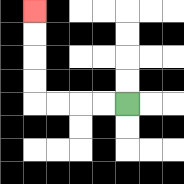{'start': '[5, 4]', 'end': '[1, 0]', 'path_directions': 'L,L,L,L,U,U,U,U', 'path_coordinates': '[[5, 4], [4, 4], [3, 4], [2, 4], [1, 4], [1, 3], [1, 2], [1, 1], [1, 0]]'}